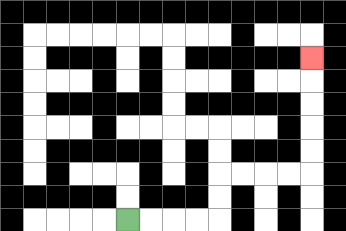{'start': '[5, 9]', 'end': '[13, 2]', 'path_directions': 'R,R,R,R,U,U,R,R,R,R,U,U,U,U,U', 'path_coordinates': '[[5, 9], [6, 9], [7, 9], [8, 9], [9, 9], [9, 8], [9, 7], [10, 7], [11, 7], [12, 7], [13, 7], [13, 6], [13, 5], [13, 4], [13, 3], [13, 2]]'}